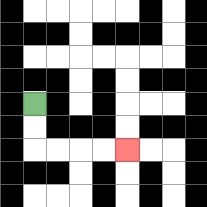{'start': '[1, 4]', 'end': '[5, 6]', 'path_directions': 'D,D,R,R,R,R', 'path_coordinates': '[[1, 4], [1, 5], [1, 6], [2, 6], [3, 6], [4, 6], [5, 6]]'}